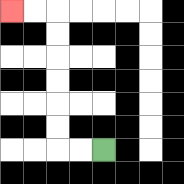{'start': '[4, 6]', 'end': '[0, 0]', 'path_directions': 'L,L,U,U,U,U,U,U,L,L', 'path_coordinates': '[[4, 6], [3, 6], [2, 6], [2, 5], [2, 4], [2, 3], [2, 2], [2, 1], [2, 0], [1, 0], [0, 0]]'}